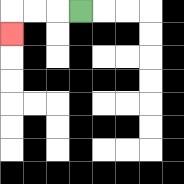{'start': '[3, 0]', 'end': '[0, 1]', 'path_directions': 'L,L,L,D', 'path_coordinates': '[[3, 0], [2, 0], [1, 0], [0, 0], [0, 1]]'}